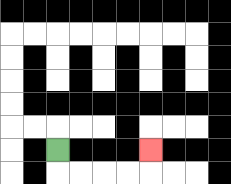{'start': '[2, 6]', 'end': '[6, 6]', 'path_directions': 'D,R,R,R,R,U', 'path_coordinates': '[[2, 6], [2, 7], [3, 7], [4, 7], [5, 7], [6, 7], [6, 6]]'}